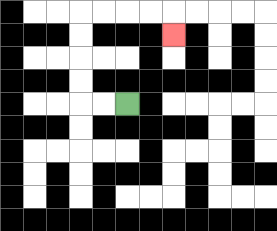{'start': '[5, 4]', 'end': '[7, 1]', 'path_directions': 'L,L,U,U,U,U,R,R,R,R,D', 'path_coordinates': '[[5, 4], [4, 4], [3, 4], [3, 3], [3, 2], [3, 1], [3, 0], [4, 0], [5, 0], [6, 0], [7, 0], [7, 1]]'}